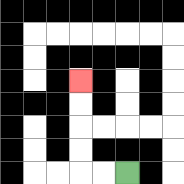{'start': '[5, 7]', 'end': '[3, 3]', 'path_directions': 'L,L,U,U,U,U', 'path_coordinates': '[[5, 7], [4, 7], [3, 7], [3, 6], [3, 5], [3, 4], [3, 3]]'}